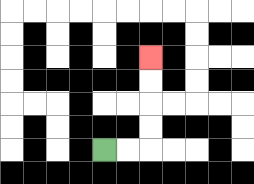{'start': '[4, 6]', 'end': '[6, 2]', 'path_directions': 'R,R,U,U,U,U', 'path_coordinates': '[[4, 6], [5, 6], [6, 6], [6, 5], [6, 4], [6, 3], [6, 2]]'}